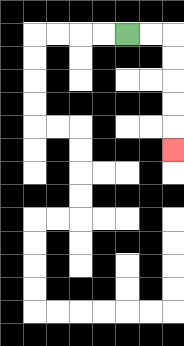{'start': '[5, 1]', 'end': '[7, 6]', 'path_directions': 'R,R,D,D,D,D,D', 'path_coordinates': '[[5, 1], [6, 1], [7, 1], [7, 2], [7, 3], [7, 4], [7, 5], [7, 6]]'}